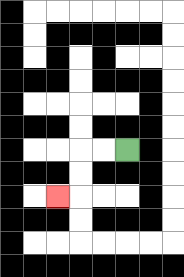{'start': '[5, 6]', 'end': '[2, 8]', 'path_directions': 'L,L,D,D,L', 'path_coordinates': '[[5, 6], [4, 6], [3, 6], [3, 7], [3, 8], [2, 8]]'}